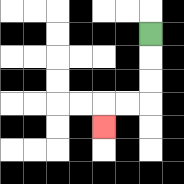{'start': '[6, 1]', 'end': '[4, 5]', 'path_directions': 'D,D,D,L,L,D', 'path_coordinates': '[[6, 1], [6, 2], [6, 3], [6, 4], [5, 4], [4, 4], [4, 5]]'}